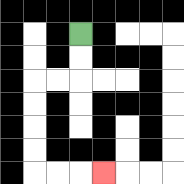{'start': '[3, 1]', 'end': '[4, 7]', 'path_directions': 'D,D,L,L,D,D,D,D,R,R,R', 'path_coordinates': '[[3, 1], [3, 2], [3, 3], [2, 3], [1, 3], [1, 4], [1, 5], [1, 6], [1, 7], [2, 7], [3, 7], [4, 7]]'}